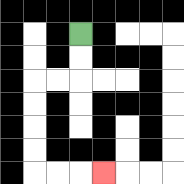{'start': '[3, 1]', 'end': '[4, 7]', 'path_directions': 'D,D,L,L,D,D,D,D,R,R,R', 'path_coordinates': '[[3, 1], [3, 2], [3, 3], [2, 3], [1, 3], [1, 4], [1, 5], [1, 6], [1, 7], [2, 7], [3, 7], [4, 7]]'}